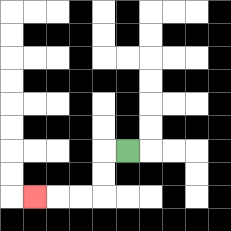{'start': '[5, 6]', 'end': '[1, 8]', 'path_directions': 'L,D,D,L,L,L', 'path_coordinates': '[[5, 6], [4, 6], [4, 7], [4, 8], [3, 8], [2, 8], [1, 8]]'}